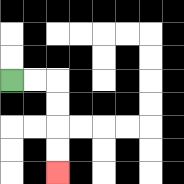{'start': '[0, 3]', 'end': '[2, 7]', 'path_directions': 'R,R,D,D,D,D', 'path_coordinates': '[[0, 3], [1, 3], [2, 3], [2, 4], [2, 5], [2, 6], [2, 7]]'}